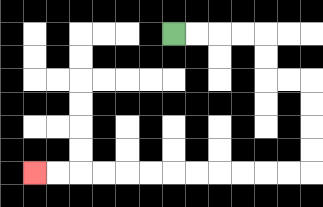{'start': '[7, 1]', 'end': '[1, 7]', 'path_directions': 'R,R,R,R,D,D,R,R,D,D,D,D,L,L,L,L,L,L,L,L,L,L,L,L', 'path_coordinates': '[[7, 1], [8, 1], [9, 1], [10, 1], [11, 1], [11, 2], [11, 3], [12, 3], [13, 3], [13, 4], [13, 5], [13, 6], [13, 7], [12, 7], [11, 7], [10, 7], [9, 7], [8, 7], [7, 7], [6, 7], [5, 7], [4, 7], [3, 7], [2, 7], [1, 7]]'}